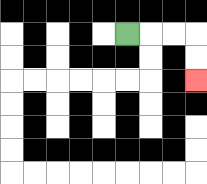{'start': '[5, 1]', 'end': '[8, 3]', 'path_directions': 'R,R,R,D,D', 'path_coordinates': '[[5, 1], [6, 1], [7, 1], [8, 1], [8, 2], [8, 3]]'}